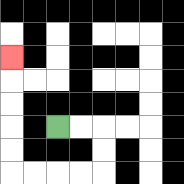{'start': '[2, 5]', 'end': '[0, 2]', 'path_directions': 'R,R,D,D,L,L,L,L,U,U,U,U,U', 'path_coordinates': '[[2, 5], [3, 5], [4, 5], [4, 6], [4, 7], [3, 7], [2, 7], [1, 7], [0, 7], [0, 6], [0, 5], [0, 4], [0, 3], [0, 2]]'}